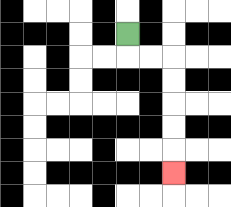{'start': '[5, 1]', 'end': '[7, 7]', 'path_directions': 'D,R,R,D,D,D,D,D', 'path_coordinates': '[[5, 1], [5, 2], [6, 2], [7, 2], [7, 3], [7, 4], [7, 5], [7, 6], [7, 7]]'}